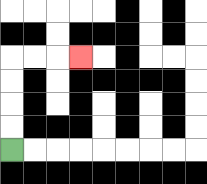{'start': '[0, 6]', 'end': '[3, 2]', 'path_directions': 'U,U,U,U,R,R,R', 'path_coordinates': '[[0, 6], [0, 5], [0, 4], [0, 3], [0, 2], [1, 2], [2, 2], [3, 2]]'}